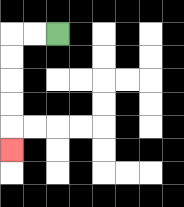{'start': '[2, 1]', 'end': '[0, 6]', 'path_directions': 'L,L,D,D,D,D,D', 'path_coordinates': '[[2, 1], [1, 1], [0, 1], [0, 2], [0, 3], [0, 4], [0, 5], [0, 6]]'}